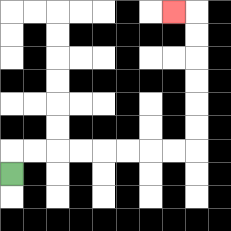{'start': '[0, 7]', 'end': '[7, 0]', 'path_directions': 'U,R,R,R,R,R,R,R,R,U,U,U,U,U,U,L', 'path_coordinates': '[[0, 7], [0, 6], [1, 6], [2, 6], [3, 6], [4, 6], [5, 6], [6, 6], [7, 6], [8, 6], [8, 5], [8, 4], [8, 3], [8, 2], [8, 1], [8, 0], [7, 0]]'}